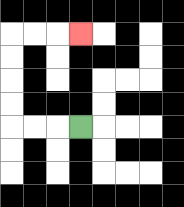{'start': '[3, 5]', 'end': '[3, 1]', 'path_directions': 'L,L,L,U,U,U,U,R,R,R', 'path_coordinates': '[[3, 5], [2, 5], [1, 5], [0, 5], [0, 4], [0, 3], [0, 2], [0, 1], [1, 1], [2, 1], [3, 1]]'}